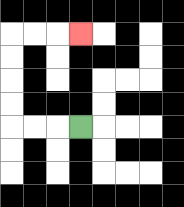{'start': '[3, 5]', 'end': '[3, 1]', 'path_directions': 'L,L,L,U,U,U,U,R,R,R', 'path_coordinates': '[[3, 5], [2, 5], [1, 5], [0, 5], [0, 4], [0, 3], [0, 2], [0, 1], [1, 1], [2, 1], [3, 1]]'}